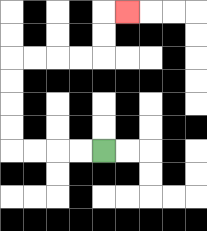{'start': '[4, 6]', 'end': '[5, 0]', 'path_directions': 'L,L,L,L,U,U,U,U,R,R,R,R,U,U,R', 'path_coordinates': '[[4, 6], [3, 6], [2, 6], [1, 6], [0, 6], [0, 5], [0, 4], [0, 3], [0, 2], [1, 2], [2, 2], [3, 2], [4, 2], [4, 1], [4, 0], [5, 0]]'}